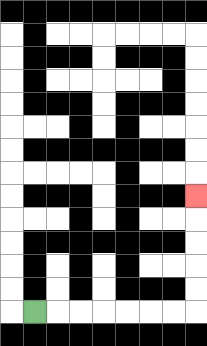{'start': '[1, 13]', 'end': '[8, 8]', 'path_directions': 'R,R,R,R,R,R,R,U,U,U,U,U', 'path_coordinates': '[[1, 13], [2, 13], [3, 13], [4, 13], [5, 13], [6, 13], [7, 13], [8, 13], [8, 12], [8, 11], [8, 10], [8, 9], [8, 8]]'}